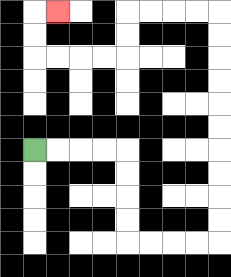{'start': '[1, 6]', 'end': '[2, 0]', 'path_directions': 'R,R,R,R,D,D,D,D,R,R,R,R,U,U,U,U,U,U,U,U,U,U,L,L,L,L,D,D,L,L,L,L,U,U,R', 'path_coordinates': '[[1, 6], [2, 6], [3, 6], [4, 6], [5, 6], [5, 7], [5, 8], [5, 9], [5, 10], [6, 10], [7, 10], [8, 10], [9, 10], [9, 9], [9, 8], [9, 7], [9, 6], [9, 5], [9, 4], [9, 3], [9, 2], [9, 1], [9, 0], [8, 0], [7, 0], [6, 0], [5, 0], [5, 1], [5, 2], [4, 2], [3, 2], [2, 2], [1, 2], [1, 1], [1, 0], [2, 0]]'}